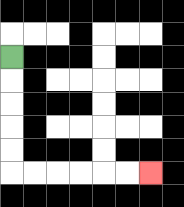{'start': '[0, 2]', 'end': '[6, 7]', 'path_directions': 'D,D,D,D,D,R,R,R,R,R,R', 'path_coordinates': '[[0, 2], [0, 3], [0, 4], [0, 5], [0, 6], [0, 7], [1, 7], [2, 7], [3, 7], [4, 7], [5, 7], [6, 7]]'}